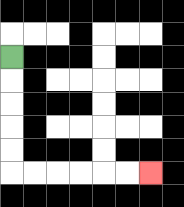{'start': '[0, 2]', 'end': '[6, 7]', 'path_directions': 'D,D,D,D,D,R,R,R,R,R,R', 'path_coordinates': '[[0, 2], [0, 3], [0, 4], [0, 5], [0, 6], [0, 7], [1, 7], [2, 7], [3, 7], [4, 7], [5, 7], [6, 7]]'}